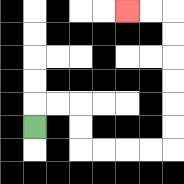{'start': '[1, 5]', 'end': '[5, 0]', 'path_directions': 'U,R,R,D,D,R,R,R,R,U,U,U,U,U,U,L,L', 'path_coordinates': '[[1, 5], [1, 4], [2, 4], [3, 4], [3, 5], [3, 6], [4, 6], [5, 6], [6, 6], [7, 6], [7, 5], [7, 4], [7, 3], [7, 2], [7, 1], [7, 0], [6, 0], [5, 0]]'}